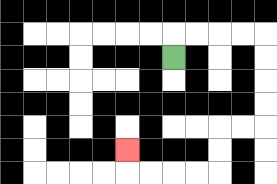{'start': '[7, 2]', 'end': '[5, 6]', 'path_directions': 'U,R,R,R,R,D,D,D,D,L,L,D,D,L,L,L,L,U', 'path_coordinates': '[[7, 2], [7, 1], [8, 1], [9, 1], [10, 1], [11, 1], [11, 2], [11, 3], [11, 4], [11, 5], [10, 5], [9, 5], [9, 6], [9, 7], [8, 7], [7, 7], [6, 7], [5, 7], [5, 6]]'}